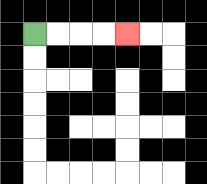{'start': '[1, 1]', 'end': '[5, 1]', 'path_directions': 'R,R,R,R', 'path_coordinates': '[[1, 1], [2, 1], [3, 1], [4, 1], [5, 1]]'}